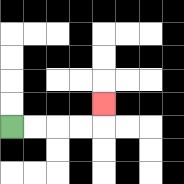{'start': '[0, 5]', 'end': '[4, 4]', 'path_directions': 'R,R,R,R,U', 'path_coordinates': '[[0, 5], [1, 5], [2, 5], [3, 5], [4, 5], [4, 4]]'}